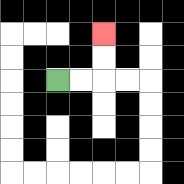{'start': '[2, 3]', 'end': '[4, 1]', 'path_directions': 'R,R,U,U', 'path_coordinates': '[[2, 3], [3, 3], [4, 3], [4, 2], [4, 1]]'}